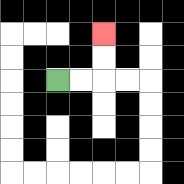{'start': '[2, 3]', 'end': '[4, 1]', 'path_directions': 'R,R,U,U', 'path_coordinates': '[[2, 3], [3, 3], [4, 3], [4, 2], [4, 1]]'}